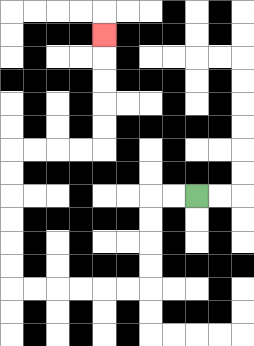{'start': '[8, 8]', 'end': '[4, 1]', 'path_directions': 'L,L,D,D,D,D,L,L,L,L,L,L,U,U,U,U,U,U,R,R,R,R,U,U,U,U,U', 'path_coordinates': '[[8, 8], [7, 8], [6, 8], [6, 9], [6, 10], [6, 11], [6, 12], [5, 12], [4, 12], [3, 12], [2, 12], [1, 12], [0, 12], [0, 11], [0, 10], [0, 9], [0, 8], [0, 7], [0, 6], [1, 6], [2, 6], [3, 6], [4, 6], [4, 5], [4, 4], [4, 3], [4, 2], [4, 1]]'}